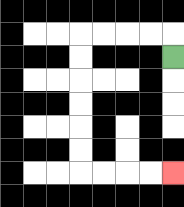{'start': '[7, 2]', 'end': '[7, 7]', 'path_directions': 'U,L,L,L,L,D,D,D,D,D,D,R,R,R,R', 'path_coordinates': '[[7, 2], [7, 1], [6, 1], [5, 1], [4, 1], [3, 1], [3, 2], [3, 3], [3, 4], [3, 5], [3, 6], [3, 7], [4, 7], [5, 7], [6, 7], [7, 7]]'}